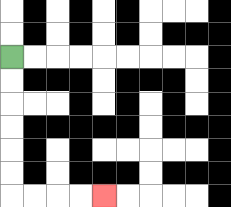{'start': '[0, 2]', 'end': '[4, 8]', 'path_directions': 'D,D,D,D,D,D,R,R,R,R', 'path_coordinates': '[[0, 2], [0, 3], [0, 4], [0, 5], [0, 6], [0, 7], [0, 8], [1, 8], [2, 8], [3, 8], [4, 8]]'}